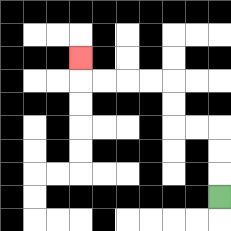{'start': '[9, 8]', 'end': '[3, 2]', 'path_directions': 'U,U,U,L,L,U,U,L,L,L,L,U', 'path_coordinates': '[[9, 8], [9, 7], [9, 6], [9, 5], [8, 5], [7, 5], [7, 4], [7, 3], [6, 3], [5, 3], [4, 3], [3, 3], [3, 2]]'}